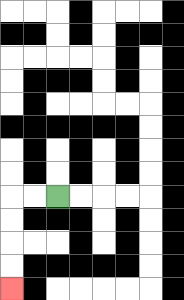{'start': '[2, 8]', 'end': '[0, 12]', 'path_directions': 'L,L,D,D,D,D', 'path_coordinates': '[[2, 8], [1, 8], [0, 8], [0, 9], [0, 10], [0, 11], [0, 12]]'}